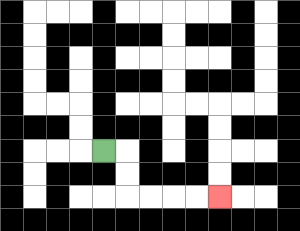{'start': '[4, 6]', 'end': '[9, 8]', 'path_directions': 'R,D,D,R,R,R,R', 'path_coordinates': '[[4, 6], [5, 6], [5, 7], [5, 8], [6, 8], [7, 8], [8, 8], [9, 8]]'}